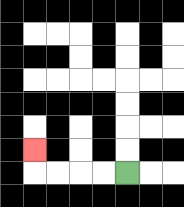{'start': '[5, 7]', 'end': '[1, 6]', 'path_directions': 'L,L,L,L,U', 'path_coordinates': '[[5, 7], [4, 7], [3, 7], [2, 7], [1, 7], [1, 6]]'}